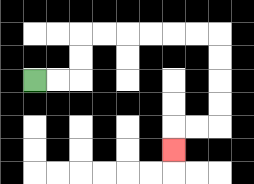{'start': '[1, 3]', 'end': '[7, 6]', 'path_directions': 'R,R,U,U,R,R,R,R,R,R,D,D,D,D,L,L,D', 'path_coordinates': '[[1, 3], [2, 3], [3, 3], [3, 2], [3, 1], [4, 1], [5, 1], [6, 1], [7, 1], [8, 1], [9, 1], [9, 2], [9, 3], [9, 4], [9, 5], [8, 5], [7, 5], [7, 6]]'}